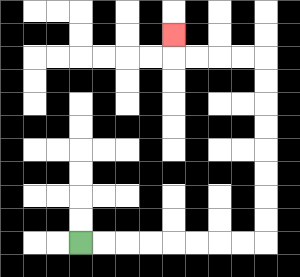{'start': '[3, 10]', 'end': '[7, 1]', 'path_directions': 'R,R,R,R,R,R,R,R,U,U,U,U,U,U,U,U,L,L,L,L,U', 'path_coordinates': '[[3, 10], [4, 10], [5, 10], [6, 10], [7, 10], [8, 10], [9, 10], [10, 10], [11, 10], [11, 9], [11, 8], [11, 7], [11, 6], [11, 5], [11, 4], [11, 3], [11, 2], [10, 2], [9, 2], [8, 2], [7, 2], [7, 1]]'}